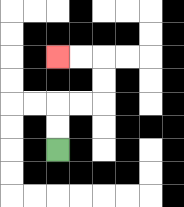{'start': '[2, 6]', 'end': '[2, 2]', 'path_directions': 'U,U,R,R,U,U,L,L', 'path_coordinates': '[[2, 6], [2, 5], [2, 4], [3, 4], [4, 4], [4, 3], [4, 2], [3, 2], [2, 2]]'}